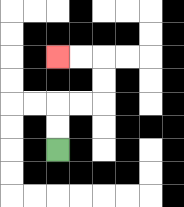{'start': '[2, 6]', 'end': '[2, 2]', 'path_directions': 'U,U,R,R,U,U,L,L', 'path_coordinates': '[[2, 6], [2, 5], [2, 4], [3, 4], [4, 4], [4, 3], [4, 2], [3, 2], [2, 2]]'}